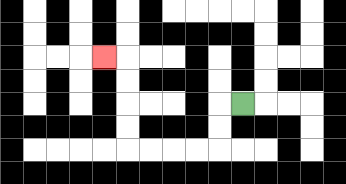{'start': '[10, 4]', 'end': '[4, 2]', 'path_directions': 'L,D,D,L,L,L,L,U,U,U,U,L', 'path_coordinates': '[[10, 4], [9, 4], [9, 5], [9, 6], [8, 6], [7, 6], [6, 6], [5, 6], [5, 5], [5, 4], [5, 3], [5, 2], [4, 2]]'}